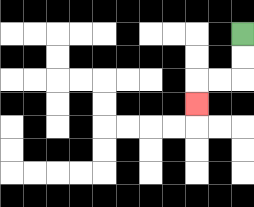{'start': '[10, 1]', 'end': '[8, 4]', 'path_directions': 'D,D,L,L,D', 'path_coordinates': '[[10, 1], [10, 2], [10, 3], [9, 3], [8, 3], [8, 4]]'}